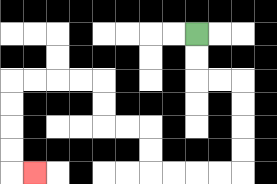{'start': '[8, 1]', 'end': '[1, 7]', 'path_directions': 'D,D,R,R,D,D,D,D,L,L,L,L,U,U,L,L,U,U,L,L,L,L,D,D,D,D,R', 'path_coordinates': '[[8, 1], [8, 2], [8, 3], [9, 3], [10, 3], [10, 4], [10, 5], [10, 6], [10, 7], [9, 7], [8, 7], [7, 7], [6, 7], [6, 6], [6, 5], [5, 5], [4, 5], [4, 4], [4, 3], [3, 3], [2, 3], [1, 3], [0, 3], [0, 4], [0, 5], [0, 6], [0, 7], [1, 7]]'}